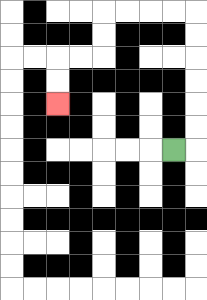{'start': '[7, 6]', 'end': '[2, 4]', 'path_directions': 'R,U,U,U,U,U,U,L,L,L,L,D,D,L,L,D,D', 'path_coordinates': '[[7, 6], [8, 6], [8, 5], [8, 4], [8, 3], [8, 2], [8, 1], [8, 0], [7, 0], [6, 0], [5, 0], [4, 0], [4, 1], [4, 2], [3, 2], [2, 2], [2, 3], [2, 4]]'}